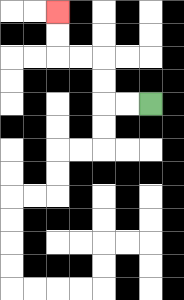{'start': '[6, 4]', 'end': '[2, 0]', 'path_directions': 'L,L,U,U,L,L,U,U', 'path_coordinates': '[[6, 4], [5, 4], [4, 4], [4, 3], [4, 2], [3, 2], [2, 2], [2, 1], [2, 0]]'}